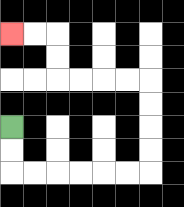{'start': '[0, 5]', 'end': '[0, 1]', 'path_directions': 'D,D,R,R,R,R,R,R,U,U,U,U,L,L,L,L,U,U,L,L', 'path_coordinates': '[[0, 5], [0, 6], [0, 7], [1, 7], [2, 7], [3, 7], [4, 7], [5, 7], [6, 7], [6, 6], [6, 5], [6, 4], [6, 3], [5, 3], [4, 3], [3, 3], [2, 3], [2, 2], [2, 1], [1, 1], [0, 1]]'}